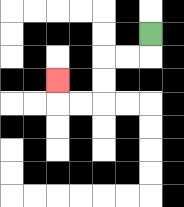{'start': '[6, 1]', 'end': '[2, 3]', 'path_directions': 'D,L,L,D,D,L,L,U', 'path_coordinates': '[[6, 1], [6, 2], [5, 2], [4, 2], [4, 3], [4, 4], [3, 4], [2, 4], [2, 3]]'}